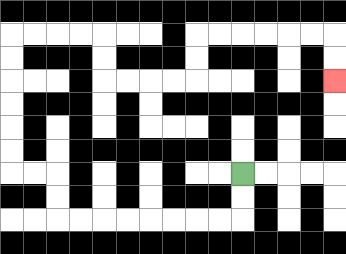{'start': '[10, 7]', 'end': '[14, 3]', 'path_directions': 'D,D,L,L,L,L,L,L,L,L,U,U,L,L,U,U,U,U,U,U,R,R,R,R,D,D,R,R,R,R,U,U,R,R,R,R,R,R,D,D', 'path_coordinates': '[[10, 7], [10, 8], [10, 9], [9, 9], [8, 9], [7, 9], [6, 9], [5, 9], [4, 9], [3, 9], [2, 9], [2, 8], [2, 7], [1, 7], [0, 7], [0, 6], [0, 5], [0, 4], [0, 3], [0, 2], [0, 1], [1, 1], [2, 1], [3, 1], [4, 1], [4, 2], [4, 3], [5, 3], [6, 3], [7, 3], [8, 3], [8, 2], [8, 1], [9, 1], [10, 1], [11, 1], [12, 1], [13, 1], [14, 1], [14, 2], [14, 3]]'}